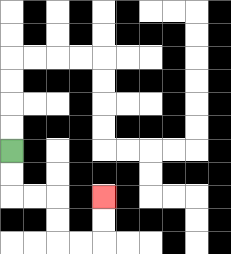{'start': '[0, 6]', 'end': '[4, 8]', 'path_directions': 'D,D,R,R,D,D,R,R,U,U', 'path_coordinates': '[[0, 6], [0, 7], [0, 8], [1, 8], [2, 8], [2, 9], [2, 10], [3, 10], [4, 10], [4, 9], [4, 8]]'}